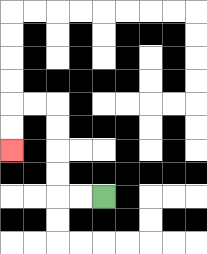{'start': '[4, 8]', 'end': '[0, 6]', 'path_directions': 'L,L,U,U,U,U,L,L,D,D', 'path_coordinates': '[[4, 8], [3, 8], [2, 8], [2, 7], [2, 6], [2, 5], [2, 4], [1, 4], [0, 4], [0, 5], [0, 6]]'}